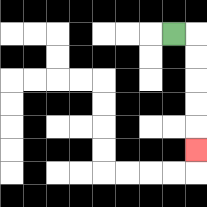{'start': '[7, 1]', 'end': '[8, 6]', 'path_directions': 'R,D,D,D,D,D', 'path_coordinates': '[[7, 1], [8, 1], [8, 2], [8, 3], [8, 4], [8, 5], [8, 6]]'}